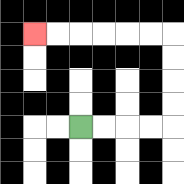{'start': '[3, 5]', 'end': '[1, 1]', 'path_directions': 'R,R,R,R,U,U,U,U,L,L,L,L,L,L', 'path_coordinates': '[[3, 5], [4, 5], [5, 5], [6, 5], [7, 5], [7, 4], [7, 3], [7, 2], [7, 1], [6, 1], [5, 1], [4, 1], [3, 1], [2, 1], [1, 1]]'}